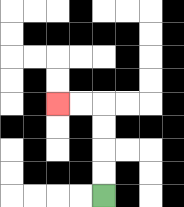{'start': '[4, 8]', 'end': '[2, 4]', 'path_directions': 'U,U,U,U,L,L', 'path_coordinates': '[[4, 8], [4, 7], [4, 6], [4, 5], [4, 4], [3, 4], [2, 4]]'}